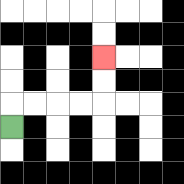{'start': '[0, 5]', 'end': '[4, 2]', 'path_directions': 'U,R,R,R,R,U,U', 'path_coordinates': '[[0, 5], [0, 4], [1, 4], [2, 4], [3, 4], [4, 4], [4, 3], [4, 2]]'}